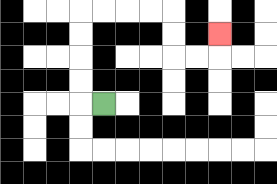{'start': '[4, 4]', 'end': '[9, 1]', 'path_directions': 'L,U,U,U,U,R,R,R,R,D,D,R,R,U', 'path_coordinates': '[[4, 4], [3, 4], [3, 3], [3, 2], [3, 1], [3, 0], [4, 0], [5, 0], [6, 0], [7, 0], [7, 1], [7, 2], [8, 2], [9, 2], [9, 1]]'}